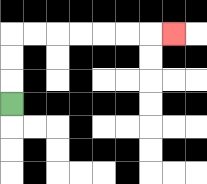{'start': '[0, 4]', 'end': '[7, 1]', 'path_directions': 'U,U,U,R,R,R,R,R,R,R', 'path_coordinates': '[[0, 4], [0, 3], [0, 2], [0, 1], [1, 1], [2, 1], [3, 1], [4, 1], [5, 1], [6, 1], [7, 1]]'}